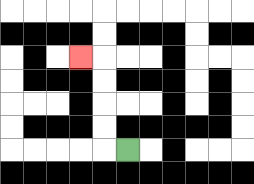{'start': '[5, 6]', 'end': '[3, 2]', 'path_directions': 'L,U,U,U,U,L', 'path_coordinates': '[[5, 6], [4, 6], [4, 5], [4, 4], [4, 3], [4, 2], [3, 2]]'}